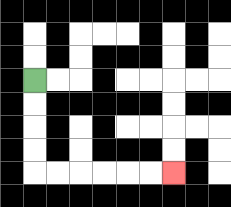{'start': '[1, 3]', 'end': '[7, 7]', 'path_directions': 'D,D,D,D,R,R,R,R,R,R', 'path_coordinates': '[[1, 3], [1, 4], [1, 5], [1, 6], [1, 7], [2, 7], [3, 7], [4, 7], [5, 7], [6, 7], [7, 7]]'}